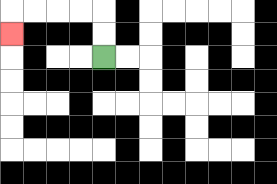{'start': '[4, 2]', 'end': '[0, 1]', 'path_directions': 'U,U,L,L,L,L,D', 'path_coordinates': '[[4, 2], [4, 1], [4, 0], [3, 0], [2, 0], [1, 0], [0, 0], [0, 1]]'}